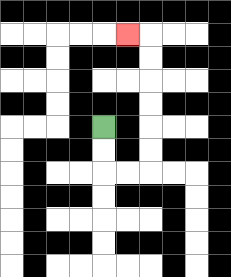{'start': '[4, 5]', 'end': '[5, 1]', 'path_directions': 'D,D,R,R,U,U,U,U,U,U,L', 'path_coordinates': '[[4, 5], [4, 6], [4, 7], [5, 7], [6, 7], [6, 6], [6, 5], [6, 4], [6, 3], [6, 2], [6, 1], [5, 1]]'}